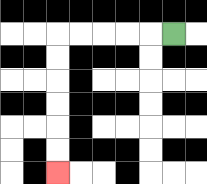{'start': '[7, 1]', 'end': '[2, 7]', 'path_directions': 'L,L,L,L,L,D,D,D,D,D,D', 'path_coordinates': '[[7, 1], [6, 1], [5, 1], [4, 1], [3, 1], [2, 1], [2, 2], [2, 3], [2, 4], [2, 5], [2, 6], [2, 7]]'}